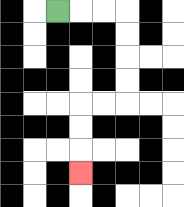{'start': '[2, 0]', 'end': '[3, 7]', 'path_directions': 'R,R,R,D,D,D,D,L,L,D,D,D', 'path_coordinates': '[[2, 0], [3, 0], [4, 0], [5, 0], [5, 1], [5, 2], [5, 3], [5, 4], [4, 4], [3, 4], [3, 5], [3, 6], [3, 7]]'}